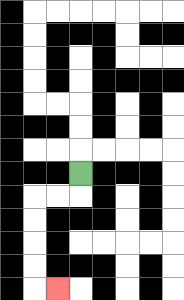{'start': '[3, 7]', 'end': '[2, 12]', 'path_directions': 'D,L,L,D,D,D,D,R', 'path_coordinates': '[[3, 7], [3, 8], [2, 8], [1, 8], [1, 9], [1, 10], [1, 11], [1, 12], [2, 12]]'}